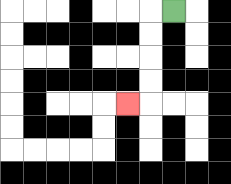{'start': '[7, 0]', 'end': '[5, 4]', 'path_directions': 'L,D,D,D,D,L', 'path_coordinates': '[[7, 0], [6, 0], [6, 1], [6, 2], [6, 3], [6, 4], [5, 4]]'}